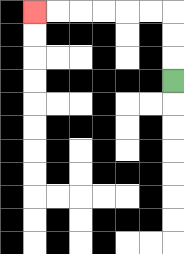{'start': '[7, 3]', 'end': '[1, 0]', 'path_directions': 'U,U,U,L,L,L,L,L,L', 'path_coordinates': '[[7, 3], [7, 2], [7, 1], [7, 0], [6, 0], [5, 0], [4, 0], [3, 0], [2, 0], [1, 0]]'}